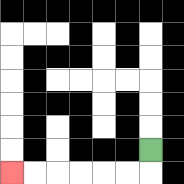{'start': '[6, 6]', 'end': '[0, 7]', 'path_directions': 'D,L,L,L,L,L,L', 'path_coordinates': '[[6, 6], [6, 7], [5, 7], [4, 7], [3, 7], [2, 7], [1, 7], [0, 7]]'}